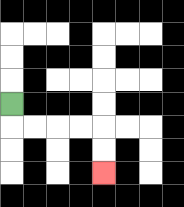{'start': '[0, 4]', 'end': '[4, 7]', 'path_directions': 'D,R,R,R,R,D,D', 'path_coordinates': '[[0, 4], [0, 5], [1, 5], [2, 5], [3, 5], [4, 5], [4, 6], [4, 7]]'}